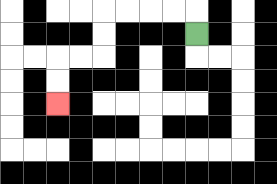{'start': '[8, 1]', 'end': '[2, 4]', 'path_directions': 'U,L,L,L,L,D,D,L,L,D,D', 'path_coordinates': '[[8, 1], [8, 0], [7, 0], [6, 0], [5, 0], [4, 0], [4, 1], [4, 2], [3, 2], [2, 2], [2, 3], [2, 4]]'}